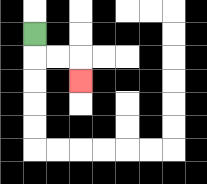{'start': '[1, 1]', 'end': '[3, 3]', 'path_directions': 'D,R,R,D', 'path_coordinates': '[[1, 1], [1, 2], [2, 2], [3, 2], [3, 3]]'}